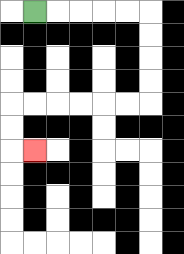{'start': '[1, 0]', 'end': '[1, 6]', 'path_directions': 'R,R,R,R,R,D,D,D,D,L,L,L,L,L,L,D,D,R', 'path_coordinates': '[[1, 0], [2, 0], [3, 0], [4, 0], [5, 0], [6, 0], [6, 1], [6, 2], [6, 3], [6, 4], [5, 4], [4, 4], [3, 4], [2, 4], [1, 4], [0, 4], [0, 5], [0, 6], [1, 6]]'}